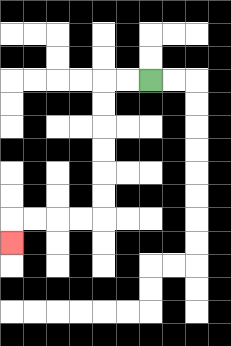{'start': '[6, 3]', 'end': '[0, 10]', 'path_directions': 'L,L,D,D,D,D,D,D,L,L,L,L,D', 'path_coordinates': '[[6, 3], [5, 3], [4, 3], [4, 4], [4, 5], [4, 6], [4, 7], [4, 8], [4, 9], [3, 9], [2, 9], [1, 9], [0, 9], [0, 10]]'}